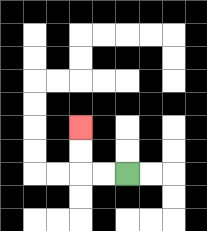{'start': '[5, 7]', 'end': '[3, 5]', 'path_directions': 'L,L,U,U', 'path_coordinates': '[[5, 7], [4, 7], [3, 7], [3, 6], [3, 5]]'}